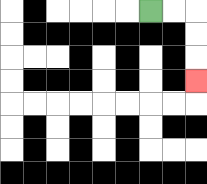{'start': '[6, 0]', 'end': '[8, 3]', 'path_directions': 'R,R,D,D,D', 'path_coordinates': '[[6, 0], [7, 0], [8, 0], [8, 1], [8, 2], [8, 3]]'}